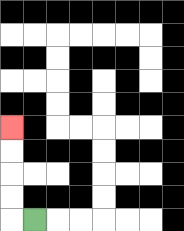{'start': '[1, 9]', 'end': '[0, 5]', 'path_directions': 'L,U,U,U,U', 'path_coordinates': '[[1, 9], [0, 9], [0, 8], [0, 7], [0, 6], [0, 5]]'}